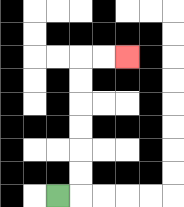{'start': '[2, 8]', 'end': '[5, 2]', 'path_directions': 'R,U,U,U,U,U,U,R,R', 'path_coordinates': '[[2, 8], [3, 8], [3, 7], [3, 6], [3, 5], [3, 4], [3, 3], [3, 2], [4, 2], [5, 2]]'}